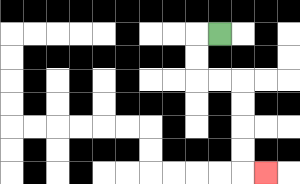{'start': '[9, 1]', 'end': '[11, 7]', 'path_directions': 'L,D,D,R,R,D,D,D,D,R', 'path_coordinates': '[[9, 1], [8, 1], [8, 2], [8, 3], [9, 3], [10, 3], [10, 4], [10, 5], [10, 6], [10, 7], [11, 7]]'}